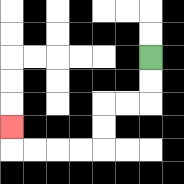{'start': '[6, 2]', 'end': '[0, 5]', 'path_directions': 'D,D,L,L,D,D,L,L,L,L,U', 'path_coordinates': '[[6, 2], [6, 3], [6, 4], [5, 4], [4, 4], [4, 5], [4, 6], [3, 6], [2, 6], [1, 6], [0, 6], [0, 5]]'}